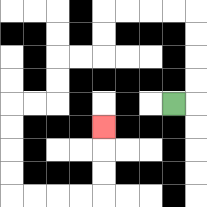{'start': '[7, 4]', 'end': '[4, 5]', 'path_directions': 'R,U,U,U,U,L,L,L,L,D,D,L,L,D,D,L,L,D,D,D,D,R,R,R,R,U,U,U', 'path_coordinates': '[[7, 4], [8, 4], [8, 3], [8, 2], [8, 1], [8, 0], [7, 0], [6, 0], [5, 0], [4, 0], [4, 1], [4, 2], [3, 2], [2, 2], [2, 3], [2, 4], [1, 4], [0, 4], [0, 5], [0, 6], [0, 7], [0, 8], [1, 8], [2, 8], [3, 8], [4, 8], [4, 7], [4, 6], [4, 5]]'}